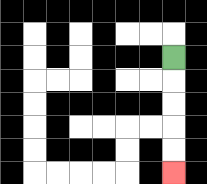{'start': '[7, 2]', 'end': '[7, 7]', 'path_directions': 'D,D,D,D,D', 'path_coordinates': '[[7, 2], [7, 3], [7, 4], [7, 5], [7, 6], [7, 7]]'}